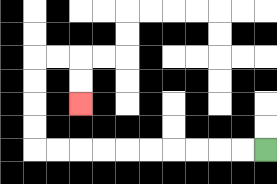{'start': '[11, 6]', 'end': '[3, 4]', 'path_directions': 'L,L,L,L,L,L,L,L,L,L,U,U,U,U,R,R,D,D', 'path_coordinates': '[[11, 6], [10, 6], [9, 6], [8, 6], [7, 6], [6, 6], [5, 6], [4, 6], [3, 6], [2, 6], [1, 6], [1, 5], [1, 4], [1, 3], [1, 2], [2, 2], [3, 2], [3, 3], [3, 4]]'}